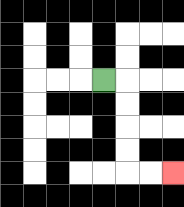{'start': '[4, 3]', 'end': '[7, 7]', 'path_directions': 'R,D,D,D,D,R,R', 'path_coordinates': '[[4, 3], [5, 3], [5, 4], [5, 5], [5, 6], [5, 7], [6, 7], [7, 7]]'}